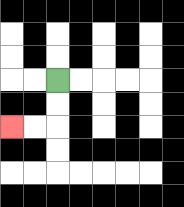{'start': '[2, 3]', 'end': '[0, 5]', 'path_directions': 'D,D,L,L', 'path_coordinates': '[[2, 3], [2, 4], [2, 5], [1, 5], [0, 5]]'}